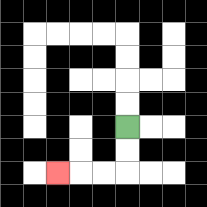{'start': '[5, 5]', 'end': '[2, 7]', 'path_directions': 'D,D,L,L,L', 'path_coordinates': '[[5, 5], [5, 6], [5, 7], [4, 7], [3, 7], [2, 7]]'}